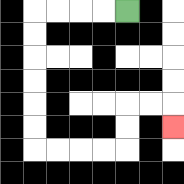{'start': '[5, 0]', 'end': '[7, 5]', 'path_directions': 'L,L,L,L,D,D,D,D,D,D,R,R,R,R,U,U,R,R,D', 'path_coordinates': '[[5, 0], [4, 0], [3, 0], [2, 0], [1, 0], [1, 1], [1, 2], [1, 3], [1, 4], [1, 5], [1, 6], [2, 6], [3, 6], [4, 6], [5, 6], [5, 5], [5, 4], [6, 4], [7, 4], [7, 5]]'}